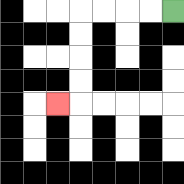{'start': '[7, 0]', 'end': '[2, 4]', 'path_directions': 'L,L,L,L,D,D,D,D,L', 'path_coordinates': '[[7, 0], [6, 0], [5, 0], [4, 0], [3, 0], [3, 1], [3, 2], [3, 3], [3, 4], [2, 4]]'}